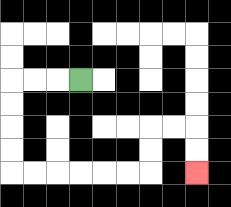{'start': '[3, 3]', 'end': '[8, 7]', 'path_directions': 'L,L,L,D,D,D,D,R,R,R,R,R,R,U,U,R,R,D,D', 'path_coordinates': '[[3, 3], [2, 3], [1, 3], [0, 3], [0, 4], [0, 5], [0, 6], [0, 7], [1, 7], [2, 7], [3, 7], [4, 7], [5, 7], [6, 7], [6, 6], [6, 5], [7, 5], [8, 5], [8, 6], [8, 7]]'}